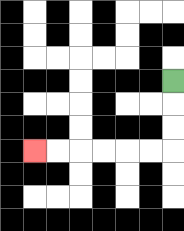{'start': '[7, 3]', 'end': '[1, 6]', 'path_directions': 'D,D,D,L,L,L,L,L,L', 'path_coordinates': '[[7, 3], [7, 4], [7, 5], [7, 6], [6, 6], [5, 6], [4, 6], [3, 6], [2, 6], [1, 6]]'}